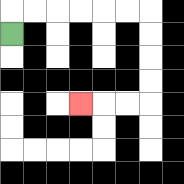{'start': '[0, 1]', 'end': '[3, 4]', 'path_directions': 'U,R,R,R,R,R,R,D,D,D,D,L,L,L', 'path_coordinates': '[[0, 1], [0, 0], [1, 0], [2, 0], [3, 0], [4, 0], [5, 0], [6, 0], [6, 1], [6, 2], [6, 3], [6, 4], [5, 4], [4, 4], [3, 4]]'}